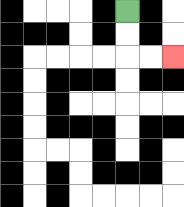{'start': '[5, 0]', 'end': '[7, 2]', 'path_directions': 'D,D,R,R', 'path_coordinates': '[[5, 0], [5, 1], [5, 2], [6, 2], [7, 2]]'}